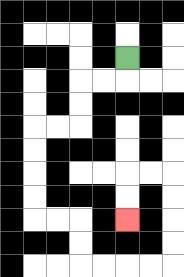{'start': '[5, 2]', 'end': '[5, 9]', 'path_directions': 'D,L,L,D,D,L,L,D,D,D,D,R,R,D,D,R,R,R,R,U,U,U,U,L,L,D,D', 'path_coordinates': '[[5, 2], [5, 3], [4, 3], [3, 3], [3, 4], [3, 5], [2, 5], [1, 5], [1, 6], [1, 7], [1, 8], [1, 9], [2, 9], [3, 9], [3, 10], [3, 11], [4, 11], [5, 11], [6, 11], [7, 11], [7, 10], [7, 9], [7, 8], [7, 7], [6, 7], [5, 7], [5, 8], [5, 9]]'}